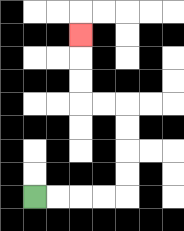{'start': '[1, 8]', 'end': '[3, 1]', 'path_directions': 'R,R,R,R,U,U,U,U,L,L,U,U,U', 'path_coordinates': '[[1, 8], [2, 8], [3, 8], [4, 8], [5, 8], [5, 7], [5, 6], [5, 5], [5, 4], [4, 4], [3, 4], [3, 3], [3, 2], [3, 1]]'}